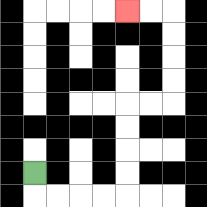{'start': '[1, 7]', 'end': '[5, 0]', 'path_directions': 'D,R,R,R,R,U,U,U,U,R,R,U,U,U,U,L,L', 'path_coordinates': '[[1, 7], [1, 8], [2, 8], [3, 8], [4, 8], [5, 8], [5, 7], [5, 6], [5, 5], [5, 4], [6, 4], [7, 4], [7, 3], [7, 2], [7, 1], [7, 0], [6, 0], [5, 0]]'}